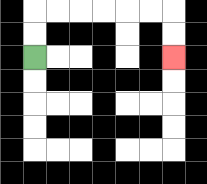{'start': '[1, 2]', 'end': '[7, 2]', 'path_directions': 'U,U,R,R,R,R,R,R,D,D', 'path_coordinates': '[[1, 2], [1, 1], [1, 0], [2, 0], [3, 0], [4, 0], [5, 0], [6, 0], [7, 0], [7, 1], [7, 2]]'}